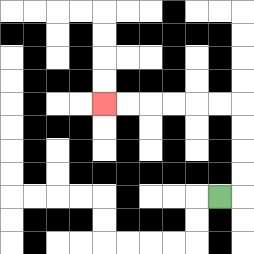{'start': '[9, 8]', 'end': '[4, 4]', 'path_directions': 'R,U,U,U,U,L,L,L,L,L,L', 'path_coordinates': '[[9, 8], [10, 8], [10, 7], [10, 6], [10, 5], [10, 4], [9, 4], [8, 4], [7, 4], [6, 4], [5, 4], [4, 4]]'}